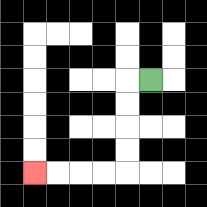{'start': '[6, 3]', 'end': '[1, 7]', 'path_directions': 'L,D,D,D,D,L,L,L,L', 'path_coordinates': '[[6, 3], [5, 3], [5, 4], [5, 5], [5, 6], [5, 7], [4, 7], [3, 7], [2, 7], [1, 7]]'}